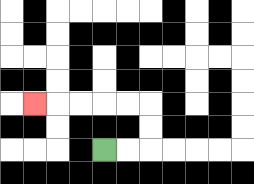{'start': '[4, 6]', 'end': '[1, 4]', 'path_directions': 'R,R,U,U,L,L,L,L,L', 'path_coordinates': '[[4, 6], [5, 6], [6, 6], [6, 5], [6, 4], [5, 4], [4, 4], [3, 4], [2, 4], [1, 4]]'}